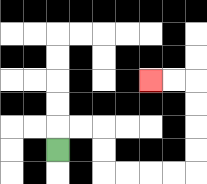{'start': '[2, 6]', 'end': '[6, 3]', 'path_directions': 'U,R,R,D,D,R,R,R,R,U,U,U,U,L,L', 'path_coordinates': '[[2, 6], [2, 5], [3, 5], [4, 5], [4, 6], [4, 7], [5, 7], [6, 7], [7, 7], [8, 7], [8, 6], [8, 5], [8, 4], [8, 3], [7, 3], [6, 3]]'}